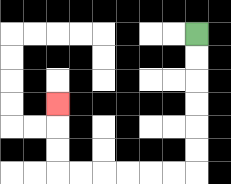{'start': '[8, 1]', 'end': '[2, 4]', 'path_directions': 'D,D,D,D,D,D,L,L,L,L,L,L,U,U,U', 'path_coordinates': '[[8, 1], [8, 2], [8, 3], [8, 4], [8, 5], [8, 6], [8, 7], [7, 7], [6, 7], [5, 7], [4, 7], [3, 7], [2, 7], [2, 6], [2, 5], [2, 4]]'}